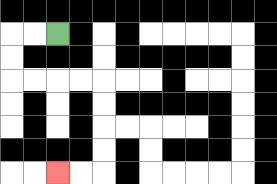{'start': '[2, 1]', 'end': '[2, 7]', 'path_directions': 'L,L,D,D,R,R,R,R,D,D,D,D,L,L', 'path_coordinates': '[[2, 1], [1, 1], [0, 1], [0, 2], [0, 3], [1, 3], [2, 3], [3, 3], [4, 3], [4, 4], [4, 5], [4, 6], [4, 7], [3, 7], [2, 7]]'}